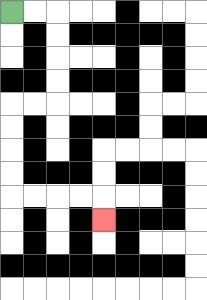{'start': '[0, 0]', 'end': '[4, 9]', 'path_directions': 'R,R,D,D,D,D,L,L,D,D,D,D,R,R,R,R,D', 'path_coordinates': '[[0, 0], [1, 0], [2, 0], [2, 1], [2, 2], [2, 3], [2, 4], [1, 4], [0, 4], [0, 5], [0, 6], [0, 7], [0, 8], [1, 8], [2, 8], [3, 8], [4, 8], [4, 9]]'}